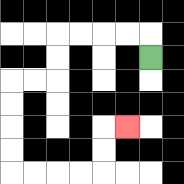{'start': '[6, 2]', 'end': '[5, 5]', 'path_directions': 'U,L,L,L,L,D,D,L,L,D,D,D,D,R,R,R,R,U,U,R', 'path_coordinates': '[[6, 2], [6, 1], [5, 1], [4, 1], [3, 1], [2, 1], [2, 2], [2, 3], [1, 3], [0, 3], [0, 4], [0, 5], [0, 6], [0, 7], [1, 7], [2, 7], [3, 7], [4, 7], [4, 6], [4, 5], [5, 5]]'}